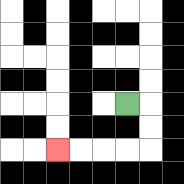{'start': '[5, 4]', 'end': '[2, 6]', 'path_directions': 'R,D,D,L,L,L,L', 'path_coordinates': '[[5, 4], [6, 4], [6, 5], [6, 6], [5, 6], [4, 6], [3, 6], [2, 6]]'}